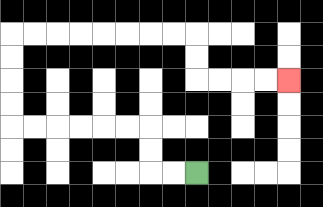{'start': '[8, 7]', 'end': '[12, 3]', 'path_directions': 'L,L,U,U,L,L,L,L,L,L,U,U,U,U,R,R,R,R,R,R,R,R,D,D,R,R,R,R', 'path_coordinates': '[[8, 7], [7, 7], [6, 7], [6, 6], [6, 5], [5, 5], [4, 5], [3, 5], [2, 5], [1, 5], [0, 5], [0, 4], [0, 3], [0, 2], [0, 1], [1, 1], [2, 1], [3, 1], [4, 1], [5, 1], [6, 1], [7, 1], [8, 1], [8, 2], [8, 3], [9, 3], [10, 3], [11, 3], [12, 3]]'}